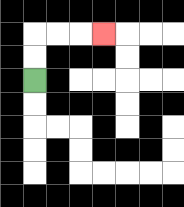{'start': '[1, 3]', 'end': '[4, 1]', 'path_directions': 'U,U,R,R,R', 'path_coordinates': '[[1, 3], [1, 2], [1, 1], [2, 1], [3, 1], [4, 1]]'}